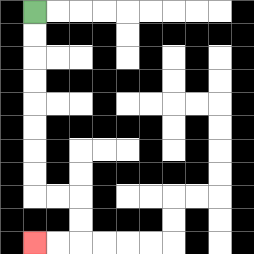{'start': '[1, 0]', 'end': '[1, 10]', 'path_directions': 'D,D,D,D,D,D,D,D,R,R,D,D,L,L', 'path_coordinates': '[[1, 0], [1, 1], [1, 2], [1, 3], [1, 4], [1, 5], [1, 6], [1, 7], [1, 8], [2, 8], [3, 8], [3, 9], [3, 10], [2, 10], [1, 10]]'}